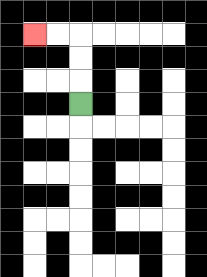{'start': '[3, 4]', 'end': '[1, 1]', 'path_directions': 'U,U,U,L,L', 'path_coordinates': '[[3, 4], [3, 3], [3, 2], [3, 1], [2, 1], [1, 1]]'}